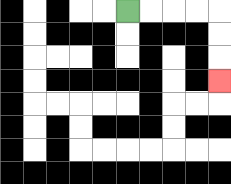{'start': '[5, 0]', 'end': '[9, 3]', 'path_directions': 'R,R,R,R,D,D,D', 'path_coordinates': '[[5, 0], [6, 0], [7, 0], [8, 0], [9, 0], [9, 1], [9, 2], [9, 3]]'}